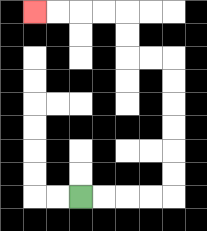{'start': '[3, 8]', 'end': '[1, 0]', 'path_directions': 'R,R,R,R,U,U,U,U,U,U,L,L,U,U,L,L,L,L', 'path_coordinates': '[[3, 8], [4, 8], [5, 8], [6, 8], [7, 8], [7, 7], [7, 6], [7, 5], [7, 4], [7, 3], [7, 2], [6, 2], [5, 2], [5, 1], [5, 0], [4, 0], [3, 0], [2, 0], [1, 0]]'}